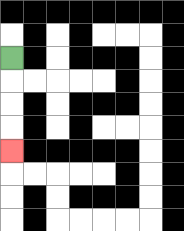{'start': '[0, 2]', 'end': '[0, 6]', 'path_directions': 'D,D,D,D', 'path_coordinates': '[[0, 2], [0, 3], [0, 4], [0, 5], [0, 6]]'}